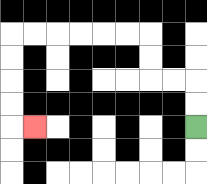{'start': '[8, 5]', 'end': '[1, 5]', 'path_directions': 'U,U,L,L,U,U,L,L,L,L,L,L,D,D,D,D,R', 'path_coordinates': '[[8, 5], [8, 4], [8, 3], [7, 3], [6, 3], [6, 2], [6, 1], [5, 1], [4, 1], [3, 1], [2, 1], [1, 1], [0, 1], [0, 2], [0, 3], [0, 4], [0, 5], [1, 5]]'}